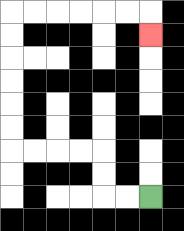{'start': '[6, 8]', 'end': '[6, 1]', 'path_directions': 'L,L,U,U,L,L,L,L,U,U,U,U,U,U,R,R,R,R,R,R,D', 'path_coordinates': '[[6, 8], [5, 8], [4, 8], [4, 7], [4, 6], [3, 6], [2, 6], [1, 6], [0, 6], [0, 5], [0, 4], [0, 3], [0, 2], [0, 1], [0, 0], [1, 0], [2, 0], [3, 0], [4, 0], [5, 0], [6, 0], [6, 1]]'}